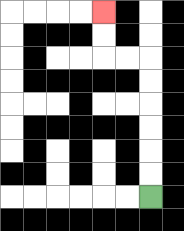{'start': '[6, 8]', 'end': '[4, 0]', 'path_directions': 'U,U,U,U,U,U,L,L,U,U', 'path_coordinates': '[[6, 8], [6, 7], [6, 6], [6, 5], [6, 4], [6, 3], [6, 2], [5, 2], [4, 2], [4, 1], [4, 0]]'}